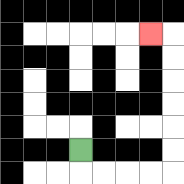{'start': '[3, 6]', 'end': '[6, 1]', 'path_directions': 'D,R,R,R,R,U,U,U,U,U,U,L', 'path_coordinates': '[[3, 6], [3, 7], [4, 7], [5, 7], [6, 7], [7, 7], [7, 6], [7, 5], [7, 4], [7, 3], [7, 2], [7, 1], [6, 1]]'}